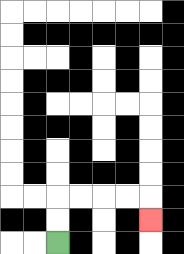{'start': '[2, 10]', 'end': '[6, 9]', 'path_directions': 'U,U,R,R,R,R,D', 'path_coordinates': '[[2, 10], [2, 9], [2, 8], [3, 8], [4, 8], [5, 8], [6, 8], [6, 9]]'}